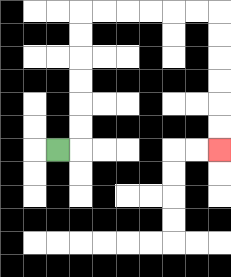{'start': '[2, 6]', 'end': '[9, 6]', 'path_directions': 'R,U,U,U,U,U,U,R,R,R,R,R,R,D,D,D,D,D,D', 'path_coordinates': '[[2, 6], [3, 6], [3, 5], [3, 4], [3, 3], [3, 2], [3, 1], [3, 0], [4, 0], [5, 0], [6, 0], [7, 0], [8, 0], [9, 0], [9, 1], [9, 2], [9, 3], [9, 4], [9, 5], [9, 6]]'}